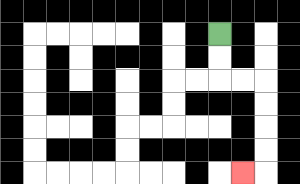{'start': '[9, 1]', 'end': '[10, 7]', 'path_directions': 'D,D,R,R,D,D,D,D,L', 'path_coordinates': '[[9, 1], [9, 2], [9, 3], [10, 3], [11, 3], [11, 4], [11, 5], [11, 6], [11, 7], [10, 7]]'}